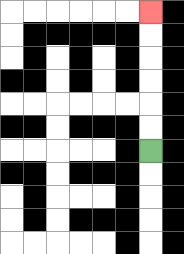{'start': '[6, 6]', 'end': '[6, 0]', 'path_directions': 'U,U,U,U,U,U', 'path_coordinates': '[[6, 6], [6, 5], [6, 4], [6, 3], [6, 2], [6, 1], [6, 0]]'}